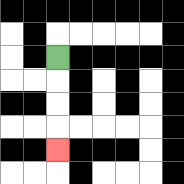{'start': '[2, 2]', 'end': '[2, 6]', 'path_directions': 'D,D,D,D', 'path_coordinates': '[[2, 2], [2, 3], [2, 4], [2, 5], [2, 6]]'}